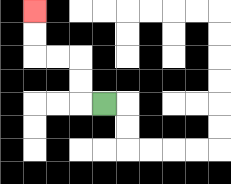{'start': '[4, 4]', 'end': '[1, 0]', 'path_directions': 'L,U,U,L,L,U,U', 'path_coordinates': '[[4, 4], [3, 4], [3, 3], [3, 2], [2, 2], [1, 2], [1, 1], [1, 0]]'}